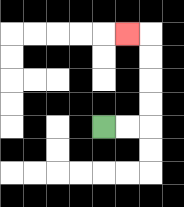{'start': '[4, 5]', 'end': '[5, 1]', 'path_directions': 'R,R,U,U,U,U,L', 'path_coordinates': '[[4, 5], [5, 5], [6, 5], [6, 4], [6, 3], [6, 2], [6, 1], [5, 1]]'}